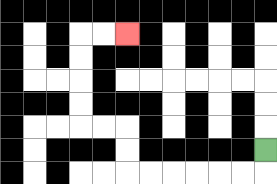{'start': '[11, 6]', 'end': '[5, 1]', 'path_directions': 'D,L,L,L,L,L,L,U,U,L,L,U,U,U,U,R,R', 'path_coordinates': '[[11, 6], [11, 7], [10, 7], [9, 7], [8, 7], [7, 7], [6, 7], [5, 7], [5, 6], [5, 5], [4, 5], [3, 5], [3, 4], [3, 3], [3, 2], [3, 1], [4, 1], [5, 1]]'}